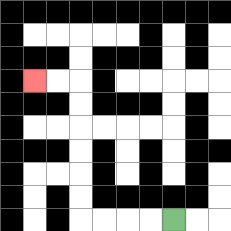{'start': '[7, 9]', 'end': '[1, 3]', 'path_directions': 'L,L,L,L,U,U,U,U,U,U,L,L', 'path_coordinates': '[[7, 9], [6, 9], [5, 9], [4, 9], [3, 9], [3, 8], [3, 7], [3, 6], [3, 5], [3, 4], [3, 3], [2, 3], [1, 3]]'}